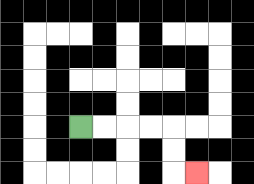{'start': '[3, 5]', 'end': '[8, 7]', 'path_directions': 'R,R,R,R,D,D,R', 'path_coordinates': '[[3, 5], [4, 5], [5, 5], [6, 5], [7, 5], [7, 6], [7, 7], [8, 7]]'}